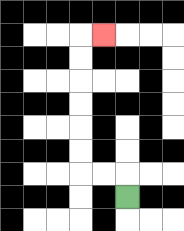{'start': '[5, 8]', 'end': '[4, 1]', 'path_directions': 'U,L,L,U,U,U,U,U,U,R', 'path_coordinates': '[[5, 8], [5, 7], [4, 7], [3, 7], [3, 6], [3, 5], [3, 4], [3, 3], [3, 2], [3, 1], [4, 1]]'}